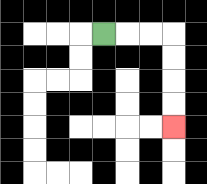{'start': '[4, 1]', 'end': '[7, 5]', 'path_directions': 'R,R,R,D,D,D,D', 'path_coordinates': '[[4, 1], [5, 1], [6, 1], [7, 1], [7, 2], [7, 3], [7, 4], [7, 5]]'}